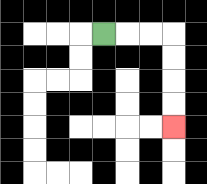{'start': '[4, 1]', 'end': '[7, 5]', 'path_directions': 'R,R,R,D,D,D,D', 'path_coordinates': '[[4, 1], [5, 1], [6, 1], [7, 1], [7, 2], [7, 3], [7, 4], [7, 5]]'}